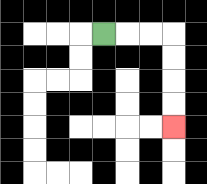{'start': '[4, 1]', 'end': '[7, 5]', 'path_directions': 'R,R,R,D,D,D,D', 'path_coordinates': '[[4, 1], [5, 1], [6, 1], [7, 1], [7, 2], [7, 3], [7, 4], [7, 5]]'}